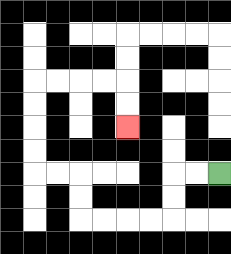{'start': '[9, 7]', 'end': '[5, 5]', 'path_directions': 'L,L,D,D,L,L,L,L,U,U,L,L,U,U,U,U,R,R,R,R,D,D', 'path_coordinates': '[[9, 7], [8, 7], [7, 7], [7, 8], [7, 9], [6, 9], [5, 9], [4, 9], [3, 9], [3, 8], [3, 7], [2, 7], [1, 7], [1, 6], [1, 5], [1, 4], [1, 3], [2, 3], [3, 3], [4, 3], [5, 3], [5, 4], [5, 5]]'}